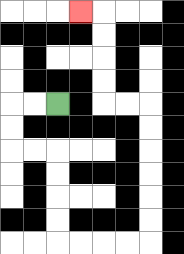{'start': '[2, 4]', 'end': '[3, 0]', 'path_directions': 'L,L,D,D,R,R,D,D,D,D,R,R,R,R,U,U,U,U,U,U,L,L,U,U,U,U,L', 'path_coordinates': '[[2, 4], [1, 4], [0, 4], [0, 5], [0, 6], [1, 6], [2, 6], [2, 7], [2, 8], [2, 9], [2, 10], [3, 10], [4, 10], [5, 10], [6, 10], [6, 9], [6, 8], [6, 7], [6, 6], [6, 5], [6, 4], [5, 4], [4, 4], [4, 3], [4, 2], [4, 1], [4, 0], [3, 0]]'}